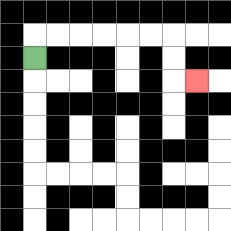{'start': '[1, 2]', 'end': '[8, 3]', 'path_directions': 'U,R,R,R,R,R,R,D,D,R', 'path_coordinates': '[[1, 2], [1, 1], [2, 1], [3, 1], [4, 1], [5, 1], [6, 1], [7, 1], [7, 2], [7, 3], [8, 3]]'}